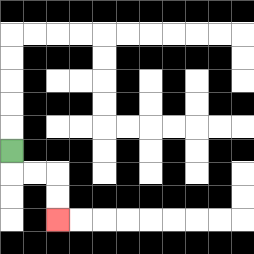{'start': '[0, 6]', 'end': '[2, 9]', 'path_directions': 'D,R,R,D,D', 'path_coordinates': '[[0, 6], [0, 7], [1, 7], [2, 7], [2, 8], [2, 9]]'}